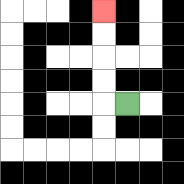{'start': '[5, 4]', 'end': '[4, 0]', 'path_directions': 'L,U,U,U,U', 'path_coordinates': '[[5, 4], [4, 4], [4, 3], [4, 2], [4, 1], [4, 0]]'}